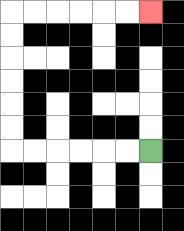{'start': '[6, 6]', 'end': '[6, 0]', 'path_directions': 'L,L,L,L,L,L,U,U,U,U,U,U,R,R,R,R,R,R', 'path_coordinates': '[[6, 6], [5, 6], [4, 6], [3, 6], [2, 6], [1, 6], [0, 6], [0, 5], [0, 4], [0, 3], [0, 2], [0, 1], [0, 0], [1, 0], [2, 0], [3, 0], [4, 0], [5, 0], [6, 0]]'}